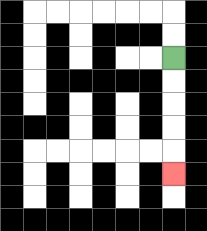{'start': '[7, 2]', 'end': '[7, 7]', 'path_directions': 'D,D,D,D,D', 'path_coordinates': '[[7, 2], [7, 3], [7, 4], [7, 5], [7, 6], [7, 7]]'}